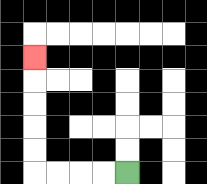{'start': '[5, 7]', 'end': '[1, 2]', 'path_directions': 'L,L,L,L,U,U,U,U,U', 'path_coordinates': '[[5, 7], [4, 7], [3, 7], [2, 7], [1, 7], [1, 6], [1, 5], [1, 4], [1, 3], [1, 2]]'}